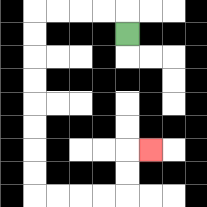{'start': '[5, 1]', 'end': '[6, 6]', 'path_directions': 'U,L,L,L,L,D,D,D,D,D,D,D,D,R,R,R,R,U,U,R', 'path_coordinates': '[[5, 1], [5, 0], [4, 0], [3, 0], [2, 0], [1, 0], [1, 1], [1, 2], [1, 3], [1, 4], [1, 5], [1, 6], [1, 7], [1, 8], [2, 8], [3, 8], [4, 8], [5, 8], [5, 7], [5, 6], [6, 6]]'}